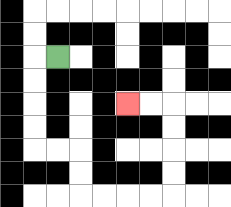{'start': '[2, 2]', 'end': '[5, 4]', 'path_directions': 'L,D,D,D,D,R,R,D,D,R,R,R,R,U,U,U,U,L,L', 'path_coordinates': '[[2, 2], [1, 2], [1, 3], [1, 4], [1, 5], [1, 6], [2, 6], [3, 6], [3, 7], [3, 8], [4, 8], [5, 8], [6, 8], [7, 8], [7, 7], [7, 6], [7, 5], [7, 4], [6, 4], [5, 4]]'}